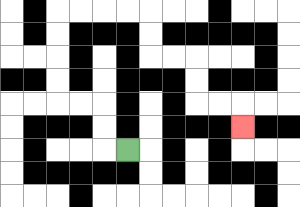{'start': '[5, 6]', 'end': '[10, 5]', 'path_directions': 'L,U,U,L,L,U,U,U,U,R,R,R,R,D,D,R,R,D,D,R,R,D', 'path_coordinates': '[[5, 6], [4, 6], [4, 5], [4, 4], [3, 4], [2, 4], [2, 3], [2, 2], [2, 1], [2, 0], [3, 0], [4, 0], [5, 0], [6, 0], [6, 1], [6, 2], [7, 2], [8, 2], [8, 3], [8, 4], [9, 4], [10, 4], [10, 5]]'}